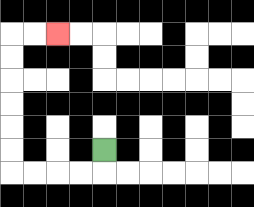{'start': '[4, 6]', 'end': '[2, 1]', 'path_directions': 'D,L,L,L,L,U,U,U,U,U,U,R,R', 'path_coordinates': '[[4, 6], [4, 7], [3, 7], [2, 7], [1, 7], [0, 7], [0, 6], [0, 5], [0, 4], [0, 3], [0, 2], [0, 1], [1, 1], [2, 1]]'}